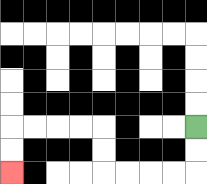{'start': '[8, 5]', 'end': '[0, 7]', 'path_directions': 'D,D,L,L,L,L,U,U,L,L,L,L,D,D', 'path_coordinates': '[[8, 5], [8, 6], [8, 7], [7, 7], [6, 7], [5, 7], [4, 7], [4, 6], [4, 5], [3, 5], [2, 5], [1, 5], [0, 5], [0, 6], [0, 7]]'}